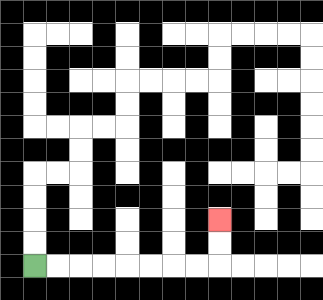{'start': '[1, 11]', 'end': '[9, 9]', 'path_directions': 'R,R,R,R,R,R,R,R,U,U', 'path_coordinates': '[[1, 11], [2, 11], [3, 11], [4, 11], [5, 11], [6, 11], [7, 11], [8, 11], [9, 11], [9, 10], [9, 9]]'}